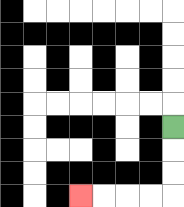{'start': '[7, 5]', 'end': '[3, 8]', 'path_directions': 'D,D,D,L,L,L,L', 'path_coordinates': '[[7, 5], [7, 6], [7, 7], [7, 8], [6, 8], [5, 8], [4, 8], [3, 8]]'}